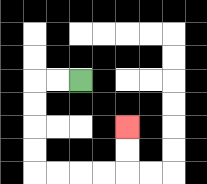{'start': '[3, 3]', 'end': '[5, 5]', 'path_directions': 'L,L,D,D,D,D,R,R,R,R,U,U', 'path_coordinates': '[[3, 3], [2, 3], [1, 3], [1, 4], [1, 5], [1, 6], [1, 7], [2, 7], [3, 7], [4, 7], [5, 7], [5, 6], [5, 5]]'}